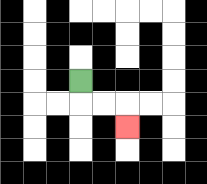{'start': '[3, 3]', 'end': '[5, 5]', 'path_directions': 'D,R,R,D', 'path_coordinates': '[[3, 3], [3, 4], [4, 4], [5, 4], [5, 5]]'}